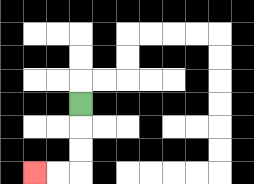{'start': '[3, 4]', 'end': '[1, 7]', 'path_directions': 'D,D,D,L,L', 'path_coordinates': '[[3, 4], [3, 5], [3, 6], [3, 7], [2, 7], [1, 7]]'}